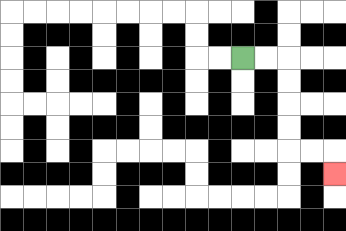{'start': '[10, 2]', 'end': '[14, 7]', 'path_directions': 'R,R,D,D,D,D,R,R,D', 'path_coordinates': '[[10, 2], [11, 2], [12, 2], [12, 3], [12, 4], [12, 5], [12, 6], [13, 6], [14, 6], [14, 7]]'}